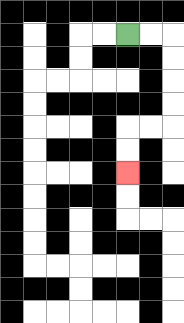{'start': '[5, 1]', 'end': '[5, 7]', 'path_directions': 'R,R,D,D,D,D,L,L,D,D', 'path_coordinates': '[[5, 1], [6, 1], [7, 1], [7, 2], [7, 3], [7, 4], [7, 5], [6, 5], [5, 5], [5, 6], [5, 7]]'}